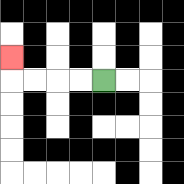{'start': '[4, 3]', 'end': '[0, 2]', 'path_directions': 'L,L,L,L,U', 'path_coordinates': '[[4, 3], [3, 3], [2, 3], [1, 3], [0, 3], [0, 2]]'}